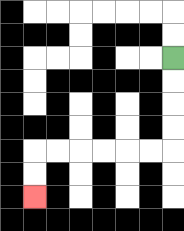{'start': '[7, 2]', 'end': '[1, 8]', 'path_directions': 'D,D,D,D,L,L,L,L,L,L,D,D', 'path_coordinates': '[[7, 2], [7, 3], [7, 4], [7, 5], [7, 6], [6, 6], [5, 6], [4, 6], [3, 6], [2, 6], [1, 6], [1, 7], [1, 8]]'}